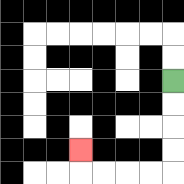{'start': '[7, 3]', 'end': '[3, 6]', 'path_directions': 'D,D,D,D,L,L,L,L,U', 'path_coordinates': '[[7, 3], [7, 4], [7, 5], [7, 6], [7, 7], [6, 7], [5, 7], [4, 7], [3, 7], [3, 6]]'}